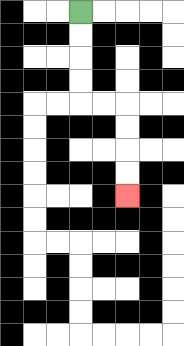{'start': '[3, 0]', 'end': '[5, 8]', 'path_directions': 'D,D,D,D,R,R,D,D,D,D', 'path_coordinates': '[[3, 0], [3, 1], [3, 2], [3, 3], [3, 4], [4, 4], [5, 4], [5, 5], [5, 6], [5, 7], [5, 8]]'}